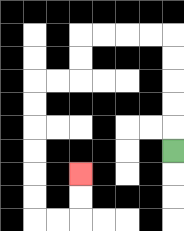{'start': '[7, 6]', 'end': '[3, 7]', 'path_directions': 'U,U,U,U,U,L,L,L,L,D,D,L,L,D,D,D,D,D,D,R,R,U,U', 'path_coordinates': '[[7, 6], [7, 5], [7, 4], [7, 3], [7, 2], [7, 1], [6, 1], [5, 1], [4, 1], [3, 1], [3, 2], [3, 3], [2, 3], [1, 3], [1, 4], [1, 5], [1, 6], [1, 7], [1, 8], [1, 9], [2, 9], [3, 9], [3, 8], [3, 7]]'}